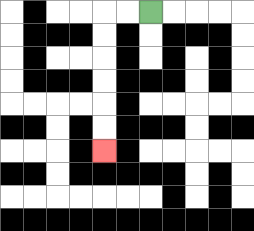{'start': '[6, 0]', 'end': '[4, 6]', 'path_directions': 'L,L,D,D,D,D,D,D', 'path_coordinates': '[[6, 0], [5, 0], [4, 0], [4, 1], [4, 2], [4, 3], [4, 4], [4, 5], [4, 6]]'}